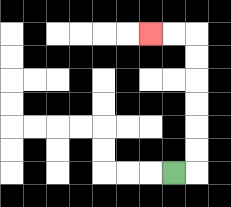{'start': '[7, 7]', 'end': '[6, 1]', 'path_directions': 'R,U,U,U,U,U,U,L,L', 'path_coordinates': '[[7, 7], [8, 7], [8, 6], [8, 5], [8, 4], [8, 3], [8, 2], [8, 1], [7, 1], [6, 1]]'}